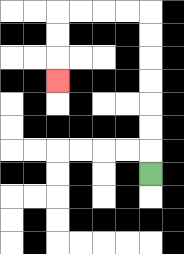{'start': '[6, 7]', 'end': '[2, 3]', 'path_directions': 'U,U,U,U,U,U,U,L,L,L,L,D,D,D', 'path_coordinates': '[[6, 7], [6, 6], [6, 5], [6, 4], [6, 3], [6, 2], [6, 1], [6, 0], [5, 0], [4, 0], [3, 0], [2, 0], [2, 1], [2, 2], [2, 3]]'}